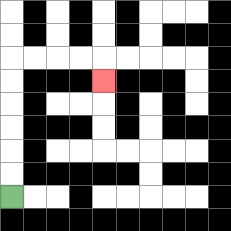{'start': '[0, 8]', 'end': '[4, 3]', 'path_directions': 'U,U,U,U,U,U,R,R,R,R,D', 'path_coordinates': '[[0, 8], [0, 7], [0, 6], [0, 5], [0, 4], [0, 3], [0, 2], [1, 2], [2, 2], [3, 2], [4, 2], [4, 3]]'}